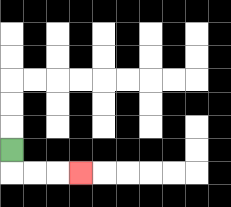{'start': '[0, 6]', 'end': '[3, 7]', 'path_directions': 'D,R,R,R', 'path_coordinates': '[[0, 6], [0, 7], [1, 7], [2, 7], [3, 7]]'}